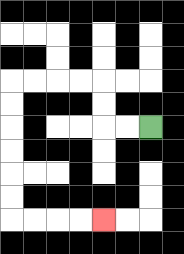{'start': '[6, 5]', 'end': '[4, 9]', 'path_directions': 'L,L,U,U,L,L,L,L,D,D,D,D,D,D,R,R,R,R', 'path_coordinates': '[[6, 5], [5, 5], [4, 5], [4, 4], [4, 3], [3, 3], [2, 3], [1, 3], [0, 3], [0, 4], [0, 5], [0, 6], [0, 7], [0, 8], [0, 9], [1, 9], [2, 9], [3, 9], [4, 9]]'}